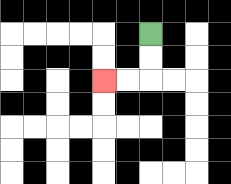{'start': '[6, 1]', 'end': '[4, 3]', 'path_directions': 'D,D,L,L', 'path_coordinates': '[[6, 1], [6, 2], [6, 3], [5, 3], [4, 3]]'}